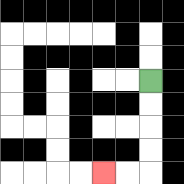{'start': '[6, 3]', 'end': '[4, 7]', 'path_directions': 'D,D,D,D,L,L', 'path_coordinates': '[[6, 3], [6, 4], [6, 5], [6, 6], [6, 7], [5, 7], [4, 7]]'}